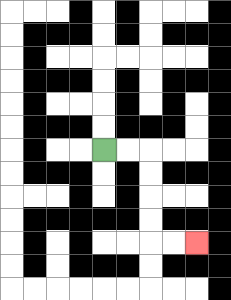{'start': '[4, 6]', 'end': '[8, 10]', 'path_directions': 'R,R,D,D,D,D,R,R', 'path_coordinates': '[[4, 6], [5, 6], [6, 6], [6, 7], [6, 8], [6, 9], [6, 10], [7, 10], [8, 10]]'}